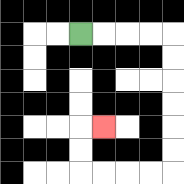{'start': '[3, 1]', 'end': '[4, 5]', 'path_directions': 'R,R,R,R,D,D,D,D,D,D,L,L,L,L,U,U,R', 'path_coordinates': '[[3, 1], [4, 1], [5, 1], [6, 1], [7, 1], [7, 2], [7, 3], [7, 4], [7, 5], [7, 6], [7, 7], [6, 7], [5, 7], [4, 7], [3, 7], [3, 6], [3, 5], [4, 5]]'}